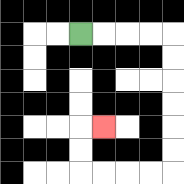{'start': '[3, 1]', 'end': '[4, 5]', 'path_directions': 'R,R,R,R,D,D,D,D,D,D,L,L,L,L,U,U,R', 'path_coordinates': '[[3, 1], [4, 1], [5, 1], [6, 1], [7, 1], [7, 2], [7, 3], [7, 4], [7, 5], [7, 6], [7, 7], [6, 7], [5, 7], [4, 7], [3, 7], [3, 6], [3, 5], [4, 5]]'}